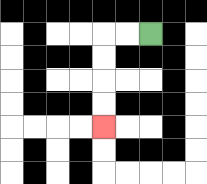{'start': '[6, 1]', 'end': '[4, 5]', 'path_directions': 'L,L,D,D,D,D', 'path_coordinates': '[[6, 1], [5, 1], [4, 1], [4, 2], [4, 3], [4, 4], [4, 5]]'}